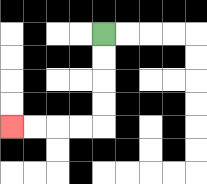{'start': '[4, 1]', 'end': '[0, 5]', 'path_directions': 'D,D,D,D,L,L,L,L', 'path_coordinates': '[[4, 1], [4, 2], [4, 3], [4, 4], [4, 5], [3, 5], [2, 5], [1, 5], [0, 5]]'}